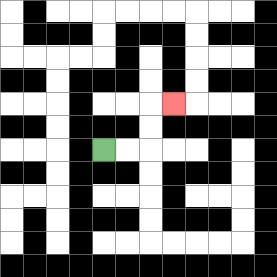{'start': '[4, 6]', 'end': '[7, 4]', 'path_directions': 'R,R,U,U,R', 'path_coordinates': '[[4, 6], [5, 6], [6, 6], [6, 5], [6, 4], [7, 4]]'}